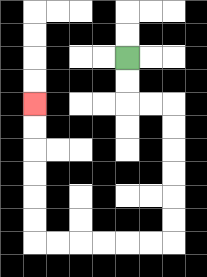{'start': '[5, 2]', 'end': '[1, 4]', 'path_directions': 'D,D,R,R,D,D,D,D,D,D,L,L,L,L,L,L,U,U,U,U,U,U', 'path_coordinates': '[[5, 2], [5, 3], [5, 4], [6, 4], [7, 4], [7, 5], [7, 6], [7, 7], [7, 8], [7, 9], [7, 10], [6, 10], [5, 10], [4, 10], [3, 10], [2, 10], [1, 10], [1, 9], [1, 8], [1, 7], [1, 6], [1, 5], [1, 4]]'}